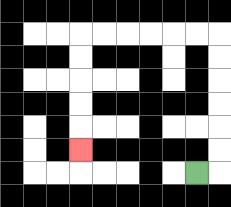{'start': '[8, 7]', 'end': '[3, 6]', 'path_directions': 'R,U,U,U,U,U,U,L,L,L,L,L,L,D,D,D,D,D', 'path_coordinates': '[[8, 7], [9, 7], [9, 6], [9, 5], [9, 4], [9, 3], [9, 2], [9, 1], [8, 1], [7, 1], [6, 1], [5, 1], [4, 1], [3, 1], [3, 2], [3, 3], [3, 4], [3, 5], [3, 6]]'}